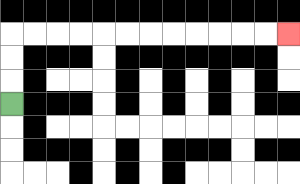{'start': '[0, 4]', 'end': '[12, 1]', 'path_directions': 'U,U,U,R,R,R,R,R,R,R,R,R,R,R,R', 'path_coordinates': '[[0, 4], [0, 3], [0, 2], [0, 1], [1, 1], [2, 1], [3, 1], [4, 1], [5, 1], [6, 1], [7, 1], [8, 1], [9, 1], [10, 1], [11, 1], [12, 1]]'}